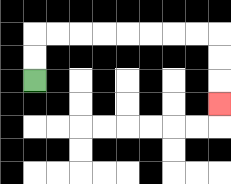{'start': '[1, 3]', 'end': '[9, 4]', 'path_directions': 'U,U,R,R,R,R,R,R,R,R,D,D,D', 'path_coordinates': '[[1, 3], [1, 2], [1, 1], [2, 1], [3, 1], [4, 1], [5, 1], [6, 1], [7, 1], [8, 1], [9, 1], [9, 2], [9, 3], [9, 4]]'}